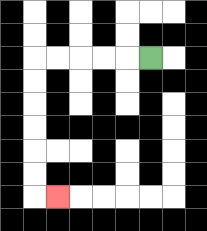{'start': '[6, 2]', 'end': '[2, 8]', 'path_directions': 'L,L,L,L,L,D,D,D,D,D,D,R', 'path_coordinates': '[[6, 2], [5, 2], [4, 2], [3, 2], [2, 2], [1, 2], [1, 3], [1, 4], [1, 5], [1, 6], [1, 7], [1, 8], [2, 8]]'}